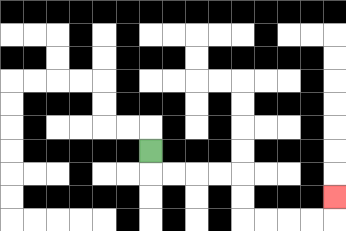{'start': '[6, 6]', 'end': '[14, 8]', 'path_directions': 'D,R,R,R,R,D,D,R,R,R,R,U', 'path_coordinates': '[[6, 6], [6, 7], [7, 7], [8, 7], [9, 7], [10, 7], [10, 8], [10, 9], [11, 9], [12, 9], [13, 9], [14, 9], [14, 8]]'}